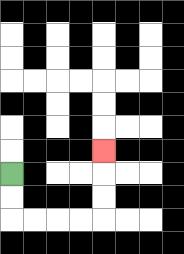{'start': '[0, 7]', 'end': '[4, 6]', 'path_directions': 'D,D,R,R,R,R,U,U,U', 'path_coordinates': '[[0, 7], [0, 8], [0, 9], [1, 9], [2, 9], [3, 9], [4, 9], [4, 8], [4, 7], [4, 6]]'}